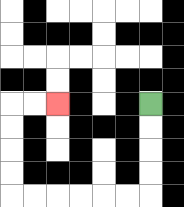{'start': '[6, 4]', 'end': '[2, 4]', 'path_directions': 'D,D,D,D,L,L,L,L,L,L,U,U,U,U,R,R', 'path_coordinates': '[[6, 4], [6, 5], [6, 6], [6, 7], [6, 8], [5, 8], [4, 8], [3, 8], [2, 8], [1, 8], [0, 8], [0, 7], [0, 6], [0, 5], [0, 4], [1, 4], [2, 4]]'}